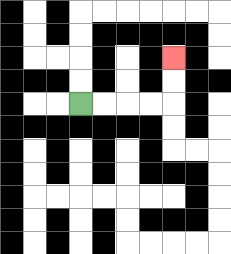{'start': '[3, 4]', 'end': '[7, 2]', 'path_directions': 'R,R,R,R,U,U', 'path_coordinates': '[[3, 4], [4, 4], [5, 4], [6, 4], [7, 4], [7, 3], [7, 2]]'}